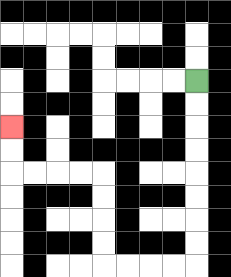{'start': '[8, 3]', 'end': '[0, 5]', 'path_directions': 'D,D,D,D,D,D,D,D,L,L,L,L,U,U,U,U,L,L,L,L,U,U', 'path_coordinates': '[[8, 3], [8, 4], [8, 5], [8, 6], [8, 7], [8, 8], [8, 9], [8, 10], [8, 11], [7, 11], [6, 11], [5, 11], [4, 11], [4, 10], [4, 9], [4, 8], [4, 7], [3, 7], [2, 7], [1, 7], [0, 7], [0, 6], [0, 5]]'}